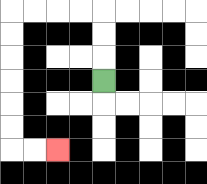{'start': '[4, 3]', 'end': '[2, 6]', 'path_directions': 'U,U,U,L,L,L,L,D,D,D,D,D,D,R,R', 'path_coordinates': '[[4, 3], [4, 2], [4, 1], [4, 0], [3, 0], [2, 0], [1, 0], [0, 0], [0, 1], [0, 2], [0, 3], [0, 4], [0, 5], [0, 6], [1, 6], [2, 6]]'}